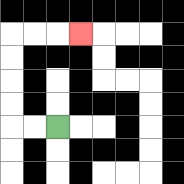{'start': '[2, 5]', 'end': '[3, 1]', 'path_directions': 'L,L,U,U,U,U,R,R,R', 'path_coordinates': '[[2, 5], [1, 5], [0, 5], [0, 4], [0, 3], [0, 2], [0, 1], [1, 1], [2, 1], [3, 1]]'}